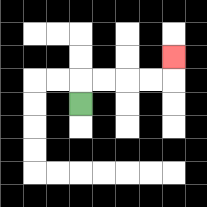{'start': '[3, 4]', 'end': '[7, 2]', 'path_directions': 'U,R,R,R,R,U', 'path_coordinates': '[[3, 4], [3, 3], [4, 3], [5, 3], [6, 3], [7, 3], [7, 2]]'}